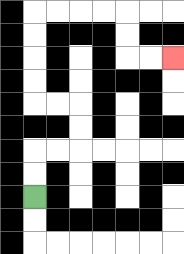{'start': '[1, 8]', 'end': '[7, 2]', 'path_directions': 'U,U,R,R,U,U,L,L,U,U,U,U,R,R,R,R,D,D,R,R', 'path_coordinates': '[[1, 8], [1, 7], [1, 6], [2, 6], [3, 6], [3, 5], [3, 4], [2, 4], [1, 4], [1, 3], [1, 2], [1, 1], [1, 0], [2, 0], [3, 0], [4, 0], [5, 0], [5, 1], [5, 2], [6, 2], [7, 2]]'}